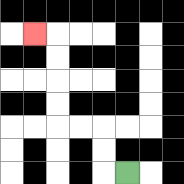{'start': '[5, 7]', 'end': '[1, 1]', 'path_directions': 'L,U,U,L,L,U,U,U,U,L', 'path_coordinates': '[[5, 7], [4, 7], [4, 6], [4, 5], [3, 5], [2, 5], [2, 4], [2, 3], [2, 2], [2, 1], [1, 1]]'}